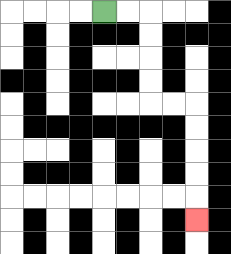{'start': '[4, 0]', 'end': '[8, 9]', 'path_directions': 'R,R,D,D,D,D,R,R,D,D,D,D,D', 'path_coordinates': '[[4, 0], [5, 0], [6, 0], [6, 1], [6, 2], [6, 3], [6, 4], [7, 4], [8, 4], [8, 5], [8, 6], [8, 7], [8, 8], [8, 9]]'}